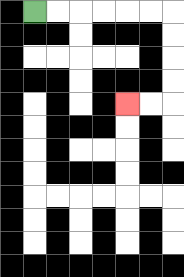{'start': '[1, 0]', 'end': '[5, 4]', 'path_directions': 'R,R,R,R,R,R,D,D,D,D,L,L', 'path_coordinates': '[[1, 0], [2, 0], [3, 0], [4, 0], [5, 0], [6, 0], [7, 0], [7, 1], [7, 2], [7, 3], [7, 4], [6, 4], [5, 4]]'}